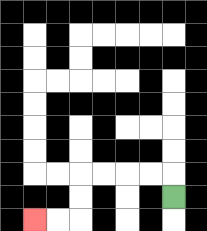{'start': '[7, 8]', 'end': '[1, 9]', 'path_directions': 'U,L,L,L,L,D,D,L,L', 'path_coordinates': '[[7, 8], [7, 7], [6, 7], [5, 7], [4, 7], [3, 7], [3, 8], [3, 9], [2, 9], [1, 9]]'}